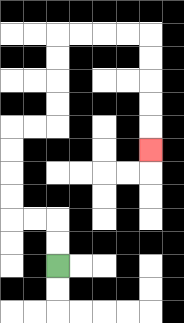{'start': '[2, 11]', 'end': '[6, 6]', 'path_directions': 'U,U,L,L,U,U,U,U,R,R,U,U,U,U,R,R,R,R,D,D,D,D,D', 'path_coordinates': '[[2, 11], [2, 10], [2, 9], [1, 9], [0, 9], [0, 8], [0, 7], [0, 6], [0, 5], [1, 5], [2, 5], [2, 4], [2, 3], [2, 2], [2, 1], [3, 1], [4, 1], [5, 1], [6, 1], [6, 2], [6, 3], [6, 4], [6, 5], [6, 6]]'}